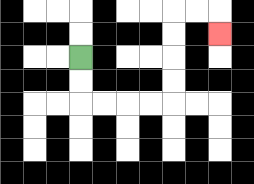{'start': '[3, 2]', 'end': '[9, 1]', 'path_directions': 'D,D,R,R,R,R,U,U,U,U,R,R,D', 'path_coordinates': '[[3, 2], [3, 3], [3, 4], [4, 4], [5, 4], [6, 4], [7, 4], [7, 3], [7, 2], [7, 1], [7, 0], [8, 0], [9, 0], [9, 1]]'}